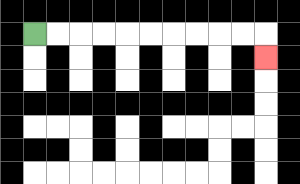{'start': '[1, 1]', 'end': '[11, 2]', 'path_directions': 'R,R,R,R,R,R,R,R,R,R,D', 'path_coordinates': '[[1, 1], [2, 1], [3, 1], [4, 1], [5, 1], [6, 1], [7, 1], [8, 1], [9, 1], [10, 1], [11, 1], [11, 2]]'}